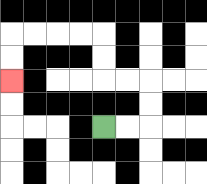{'start': '[4, 5]', 'end': '[0, 3]', 'path_directions': 'R,R,U,U,L,L,U,U,L,L,L,L,D,D', 'path_coordinates': '[[4, 5], [5, 5], [6, 5], [6, 4], [6, 3], [5, 3], [4, 3], [4, 2], [4, 1], [3, 1], [2, 1], [1, 1], [0, 1], [0, 2], [0, 3]]'}